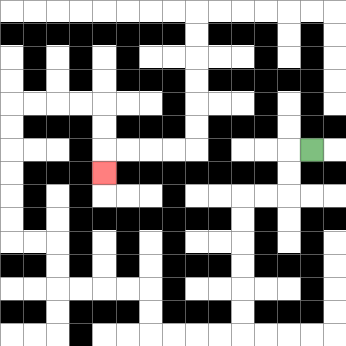{'start': '[13, 6]', 'end': '[4, 7]', 'path_directions': 'L,D,D,L,L,D,D,D,D,D,D,L,L,L,L,U,U,L,L,L,L,U,U,L,L,U,U,U,U,U,U,R,R,R,R,D,D,D', 'path_coordinates': '[[13, 6], [12, 6], [12, 7], [12, 8], [11, 8], [10, 8], [10, 9], [10, 10], [10, 11], [10, 12], [10, 13], [10, 14], [9, 14], [8, 14], [7, 14], [6, 14], [6, 13], [6, 12], [5, 12], [4, 12], [3, 12], [2, 12], [2, 11], [2, 10], [1, 10], [0, 10], [0, 9], [0, 8], [0, 7], [0, 6], [0, 5], [0, 4], [1, 4], [2, 4], [3, 4], [4, 4], [4, 5], [4, 6], [4, 7]]'}